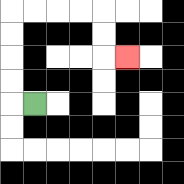{'start': '[1, 4]', 'end': '[5, 2]', 'path_directions': 'L,U,U,U,U,R,R,R,R,D,D,R', 'path_coordinates': '[[1, 4], [0, 4], [0, 3], [0, 2], [0, 1], [0, 0], [1, 0], [2, 0], [3, 0], [4, 0], [4, 1], [4, 2], [5, 2]]'}